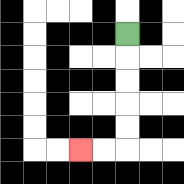{'start': '[5, 1]', 'end': '[3, 6]', 'path_directions': 'D,D,D,D,D,L,L', 'path_coordinates': '[[5, 1], [5, 2], [5, 3], [5, 4], [5, 5], [5, 6], [4, 6], [3, 6]]'}